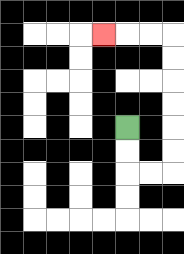{'start': '[5, 5]', 'end': '[4, 1]', 'path_directions': 'D,D,R,R,U,U,U,U,U,U,L,L,L', 'path_coordinates': '[[5, 5], [5, 6], [5, 7], [6, 7], [7, 7], [7, 6], [7, 5], [7, 4], [7, 3], [7, 2], [7, 1], [6, 1], [5, 1], [4, 1]]'}